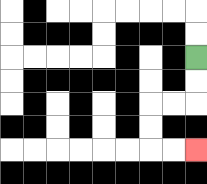{'start': '[8, 2]', 'end': '[8, 6]', 'path_directions': 'D,D,L,L,D,D,R,R', 'path_coordinates': '[[8, 2], [8, 3], [8, 4], [7, 4], [6, 4], [6, 5], [6, 6], [7, 6], [8, 6]]'}